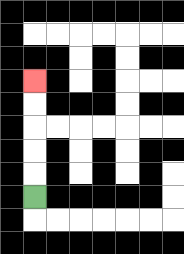{'start': '[1, 8]', 'end': '[1, 3]', 'path_directions': 'U,U,U,U,U', 'path_coordinates': '[[1, 8], [1, 7], [1, 6], [1, 5], [1, 4], [1, 3]]'}